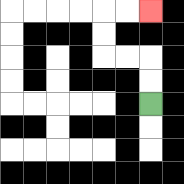{'start': '[6, 4]', 'end': '[6, 0]', 'path_directions': 'U,U,L,L,U,U,R,R', 'path_coordinates': '[[6, 4], [6, 3], [6, 2], [5, 2], [4, 2], [4, 1], [4, 0], [5, 0], [6, 0]]'}